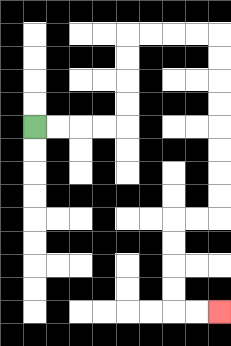{'start': '[1, 5]', 'end': '[9, 13]', 'path_directions': 'R,R,R,R,U,U,U,U,R,R,R,R,D,D,D,D,D,D,D,D,L,L,D,D,D,D,R,R', 'path_coordinates': '[[1, 5], [2, 5], [3, 5], [4, 5], [5, 5], [5, 4], [5, 3], [5, 2], [5, 1], [6, 1], [7, 1], [8, 1], [9, 1], [9, 2], [9, 3], [9, 4], [9, 5], [9, 6], [9, 7], [9, 8], [9, 9], [8, 9], [7, 9], [7, 10], [7, 11], [7, 12], [7, 13], [8, 13], [9, 13]]'}